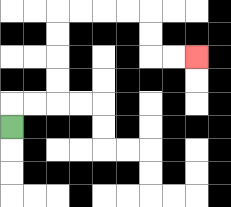{'start': '[0, 5]', 'end': '[8, 2]', 'path_directions': 'U,R,R,U,U,U,U,R,R,R,R,D,D,R,R', 'path_coordinates': '[[0, 5], [0, 4], [1, 4], [2, 4], [2, 3], [2, 2], [2, 1], [2, 0], [3, 0], [4, 0], [5, 0], [6, 0], [6, 1], [6, 2], [7, 2], [8, 2]]'}